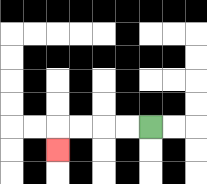{'start': '[6, 5]', 'end': '[2, 6]', 'path_directions': 'L,L,L,L,D', 'path_coordinates': '[[6, 5], [5, 5], [4, 5], [3, 5], [2, 5], [2, 6]]'}